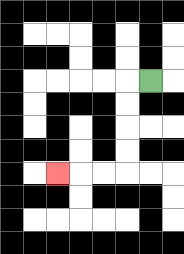{'start': '[6, 3]', 'end': '[2, 7]', 'path_directions': 'L,D,D,D,D,L,L,L', 'path_coordinates': '[[6, 3], [5, 3], [5, 4], [5, 5], [5, 6], [5, 7], [4, 7], [3, 7], [2, 7]]'}